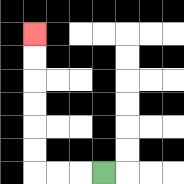{'start': '[4, 7]', 'end': '[1, 1]', 'path_directions': 'L,L,L,U,U,U,U,U,U', 'path_coordinates': '[[4, 7], [3, 7], [2, 7], [1, 7], [1, 6], [1, 5], [1, 4], [1, 3], [1, 2], [1, 1]]'}